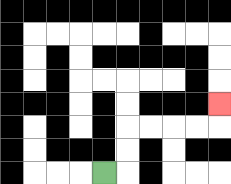{'start': '[4, 7]', 'end': '[9, 4]', 'path_directions': 'R,U,U,R,R,R,R,U', 'path_coordinates': '[[4, 7], [5, 7], [5, 6], [5, 5], [6, 5], [7, 5], [8, 5], [9, 5], [9, 4]]'}